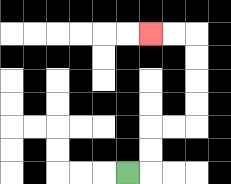{'start': '[5, 7]', 'end': '[6, 1]', 'path_directions': 'R,U,U,R,R,U,U,U,U,L,L', 'path_coordinates': '[[5, 7], [6, 7], [6, 6], [6, 5], [7, 5], [8, 5], [8, 4], [8, 3], [8, 2], [8, 1], [7, 1], [6, 1]]'}